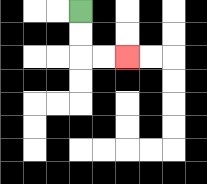{'start': '[3, 0]', 'end': '[5, 2]', 'path_directions': 'D,D,R,R', 'path_coordinates': '[[3, 0], [3, 1], [3, 2], [4, 2], [5, 2]]'}